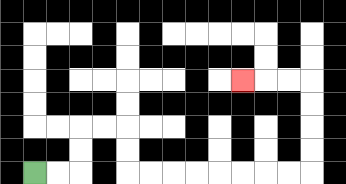{'start': '[1, 7]', 'end': '[10, 3]', 'path_directions': 'R,R,U,U,R,R,D,D,R,R,R,R,R,R,R,R,U,U,U,U,L,L,L', 'path_coordinates': '[[1, 7], [2, 7], [3, 7], [3, 6], [3, 5], [4, 5], [5, 5], [5, 6], [5, 7], [6, 7], [7, 7], [8, 7], [9, 7], [10, 7], [11, 7], [12, 7], [13, 7], [13, 6], [13, 5], [13, 4], [13, 3], [12, 3], [11, 3], [10, 3]]'}